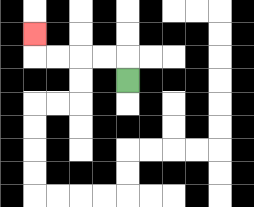{'start': '[5, 3]', 'end': '[1, 1]', 'path_directions': 'U,L,L,L,L,U', 'path_coordinates': '[[5, 3], [5, 2], [4, 2], [3, 2], [2, 2], [1, 2], [1, 1]]'}